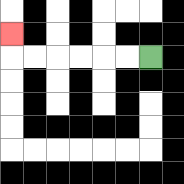{'start': '[6, 2]', 'end': '[0, 1]', 'path_directions': 'L,L,L,L,L,L,U', 'path_coordinates': '[[6, 2], [5, 2], [4, 2], [3, 2], [2, 2], [1, 2], [0, 2], [0, 1]]'}